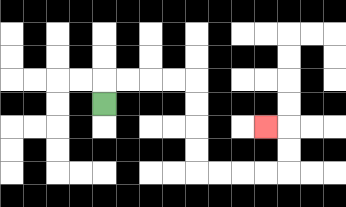{'start': '[4, 4]', 'end': '[11, 5]', 'path_directions': 'U,R,R,R,R,D,D,D,D,R,R,R,R,U,U,L', 'path_coordinates': '[[4, 4], [4, 3], [5, 3], [6, 3], [7, 3], [8, 3], [8, 4], [8, 5], [8, 6], [8, 7], [9, 7], [10, 7], [11, 7], [12, 7], [12, 6], [12, 5], [11, 5]]'}